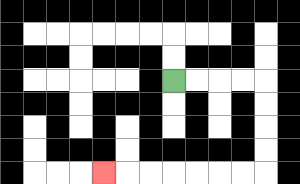{'start': '[7, 3]', 'end': '[4, 7]', 'path_directions': 'R,R,R,R,D,D,D,D,L,L,L,L,L,L,L', 'path_coordinates': '[[7, 3], [8, 3], [9, 3], [10, 3], [11, 3], [11, 4], [11, 5], [11, 6], [11, 7], [10, 7], [9, 7], [8, 7], [7, 7], [6, 7], [5, 7], [4, 7]]'}